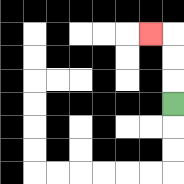{'start': '[7, 4]', 'end': '[6, 1]', 'path_directions': 'U,U,U,L', 'path_coordinates': '[[7, 4], [7, 3], [7, 2], [7, 1], [6, 1]]'}